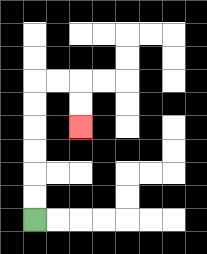{'start': '[1, 9]', 'end': '[3, 5]', 'path_directions': 'U,U,U,U,U,U,R,R,D,D', 'path_coordinates': '[[1, 9], [1, 8], [1, 7], [1, 6], [1, 5], [1, 4], [1, 3], [2, 3], [3, 3], [3, 4], [3, 5]]'}